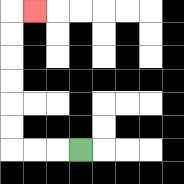{'start': '[3, 6]', 'end': '[1, 0]', 'path_directions': 'L,L,L,U,U,U,U,U,U,R', 'path_coordinates': '[[3, 6], [2, 6], [1, 6], [0, 6], [0, 5], [0, 4], [0, 3], [0, 2], [0, 1], [0, 0], [1, 0]]'}